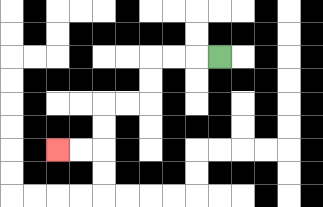{'start': '[9, 2]', 'end': '[2, 6]', 'path_directions': 'L,L,L,D,D,L,L,D,D,L,L', 'path_coordinates': '[[9, 2], [8, 2], [7, 2], [6, 2], [6, 3], [6, 4], [5, 4], [4, 4], [4, 5], [4, 6], [3, 6], [2, 6]]'}